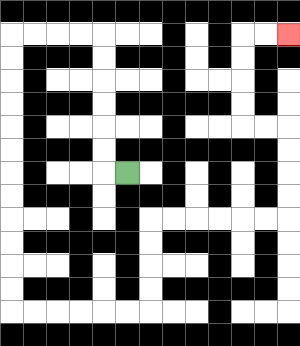{'start': '[5, 7]', 'end': '[12, 1]', 'path_directions': 'L,U,U,U,U,U,U,L,L,L,L,D,D,D,D,D,D,D,D,D,D,D,D,R,R,R,R,R,R,U,U,U,U,R,R,R,R,R,R,U,U,U,U,L,L,U,U,U,U,R,R', 'path_coordinates': '[[5, 7], [4, 7], [4, 6], [4, 5], [4, 4], [4, 3], [4, 2], [4, 1], [3, 1], [2, 1], [1, 1], [0, 1], [0, 2], [0, 3], [0, 4], [0, 5], [0, 6], [0, 7], [0, 8], [0, 9], [0, 10], [0, 11], [0, 12], [0, 13], [1, 13], [2, 13], [3, 13], [4, 13], [5, 13], [6, 13], [6, 12], [6, 11], [6, 10], [6, 9], [7, 9], [8, 9], [9, 9], [10, 9], [11, 9], [12, 9], [12, 8], [12, 7], [12, 6], [12, 5], [11, 5], [10, 5], [10, 4], [10, 3], [10, 2], [10, 1], [11, 1], [12, 1]]'}